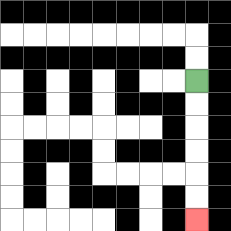{'start': '[8, 3]', 'end': '[8, 9]', 'path_directions': 'D,D,D,D,D,D', 'path_coordinates': '[[8, 3], [8, 4], [8, 5], [8, 6], [8, 7], [8, 8], [8, 9]]'}